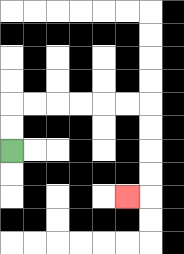{'start': '[0, 6]', 'end': '[5, 8]', 'path_directions': 'U,U,R,R,R,R,R,R,D,D,D,D,L', 'path_coordinates': '[[0, 6], [0, 5], [0, 4], [1, 4], [2, 4], [3, 4], [4, 4], [5, 4], [6, 4], [6, 5], [6, 6], [6, 7], [6, 8], [5, 8]]'}